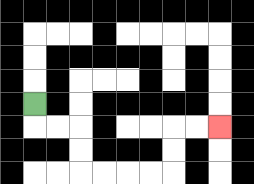{'start': '[1, 4]', 'end': '[9, 5]', 'path_directions': 'D,R,R,D,D,R,R,R,R,U,U,R,R', 'path_coordinates': '[[1, 4], [1, 5], [2, 5], [3, 5], [3, 6], [3, 7], [4, 7], [5, 7], [6, 7], [7, 7], [7, 6], [7, 5], [8, 5], [9, 5]]'}